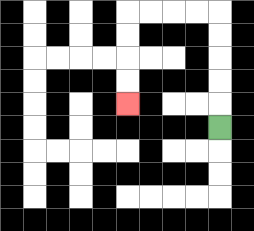{'start': '[9, 5]', 'end': '[5, 4]', 'path_directions': 'U,U,U,U,U,L,L,L,L,D,D,D,D', 'path_coordinates': '[[9, 5], [9, 4], [9, 3], [9, 2], [9, 1], [9, 0], [8, 0], [7, 0], [6, 0], [5, 0], [5, 1], [5, 2], [5, 3], [5, 4]]'}